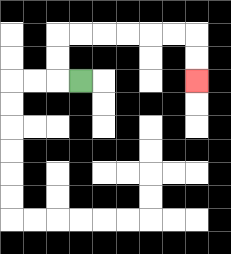{'start': '[3, 3]', 'end': '[8, 3]', 'path_directions': 'L,U,U,R,R,R,R,R,R,D,D', 'path_coordinates': '[[3, 3], [2, 3], [2, 2], [2, 1], [3, 1], [4, 1], [5, 1], [6, 1], [7, 1], [8, 1], [8, 2], [8, 3]]'}